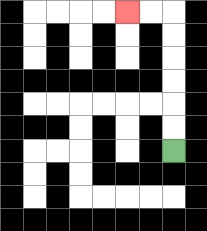{'start': '[7, 6]', 'end': '[5, 0]', 'path_directions': 'U,U,U,U,U,U,L,L', 'path_coordinates': '[[7, 6], [7, 5], [7, 4], [7, 3], [7, 2], [7, 1], [7, 0], [6, 0], [5, 0]]'}